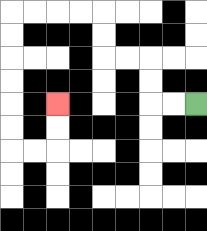{'start': '[8, 4]', 'end': '[2, 4]', 'path_directions': 'L,L,U,U,L,L,U,U,L,L,L,L,D,D,D,D,D,D,R,R,U,U', 'path_coordinates': '[[8, 4], [7, 4], [6, 4], [6, 3], [6, 2], [5, 2], [4, 2], [4, 1], [4, 0], [3, 0], [2, 0], [1, 0], [0, 0], [0, 1], [0, 2], [0, 3], [0, 4], [0, 5], [0, 6], [1, 6], [2, 6], [2, 5], [2, 4]]'}